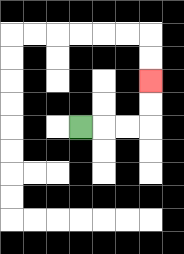{'start': '[3, 5]', 'end': '[6, 3]', 'path_directions': 'R,R,R,U,U', 'path_coordinates': '[[3, 5], [4, 5], [5, 5], [6, 5], [6, 4], [6, 3]]'}